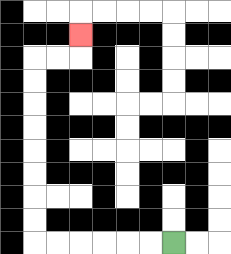{'start': '[7, 10]', 'end': '[3, 1]', 'path_directions': 'L,L,L,L,L,L,U,U,U,U,U,U,U,U,R,R,U', 'path_coordinates': '[[7, 10], [6, 10], [5, 10], [4, 10], [3, 10], [2, 10], [1, 10], [1, 9], [1, 8], [1, 7], [1, 6], [1, 5], [1, 4], [1, 3], [1, 2], [2, 2], [3, 2], [3, 1]]'}